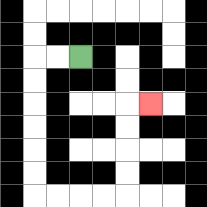{'start': '[3, 2]', 'end': '[6, 4]', 'path_directions': 'L,L,D,D,D,D,D,D,R,R,R,R,U,U,U,U,R', 'path_coordinates': '[[3, 2], [2, 2], [1, 2], [1, 3], [1, 4], [1, 5], [1, 6], [1, 7], [1, 8], [2, 8], [3, 8], [4, 8], [5, 8], [5, 7], [5, 6], [5, 5], [5, 4], [6, 4]]'}